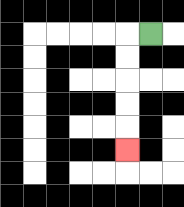{'start': '[6, 1]', 'end': '[5, 6]', 'path_directions': 'L,D,D,D,D,D', 'path_coordinates': '[[6, 1], [5, 1], [5, 2], [5, 3], [5, 4], [5, 5], [5, 6]]'}